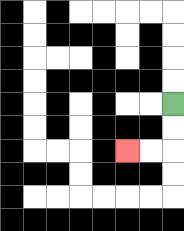{'start': '[7, 4]', 'end': '[5, 6]', 'path_directions': 'D,D,L,L', 'path_coordinates': '[[7, 4], [7, 5], [7, 6], [6, 6], [5, 6]]'}